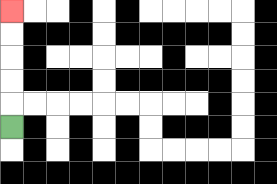{'start': '[0, 5]', 'end': '[0, 0]', 'path_directions': 'U,U,U,U,U', 'path_coordinates': '[[0, 5], [0, 4], [0, 3], [0, 2], [0, 1], [0, 0]]'}